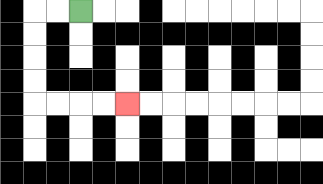{'start': '[3, 0]', 'end': '[5, 4]', 'path_directions': 'L,L,D,D,D,D,R,R,R,R', 'path_coordinates': '[[3, 0], [2, 0], [1, 0], [1, 1], [1, 2], [1, 3], [1, 4], [2, 4], [3, 4], [4, 4], [5, 4]]'}